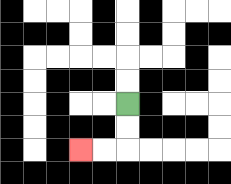{'start': '[5, 4]', 'end': '[3, 6]', 'path_directions': 'D,D,L,L', 'path_coordinates': '[[5, 4], [5, 5], [5, 6], [4, 6], [3, 6]]'}